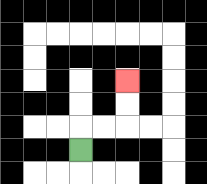{'start': '[3, 6]', 'end': '[5, 3]', 'path_directions': 'U,R,R,U,U', 'path_coordinates': '[[3, 6], [3, 5], [4, 5], [5, 5], [5, 4], [5, 3]]'}